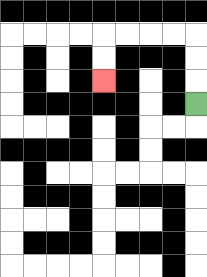{'start': '[8, 4]', 'end': '[4, 3]', 'path_directions': 'U,U,U,L,L,L,L,D,D', 'path_coordinates': '[[8, 4], [8, 3], [8, 2], [8, 1], [7, 1], [6, 1], [5, 1], [4, 1], [4, 2], [4, 3]]'}